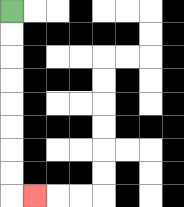{'start': '[0, 0]', 'end': '[1, 8]', 'path_directions': 'D,D,D,D,D,D,D,D,R', 'path_coordinates': '[[0, 0], [0, 1], [0, 2], [0, 3], [0, 4], [0, 5], [0, 6], [0, 7], [0, 8], [1, 8]]'}